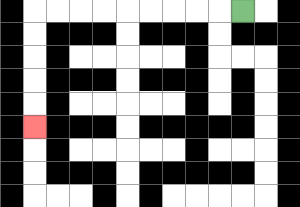{'start': '[10, 0]', 'end': '[1, 5]', 'path_directions': 'L,L,L,L,L,L,L,L,L,D,D,D,D,D', 'path_coordinates': '[[10, 0], [9, 0], [8, 0], [7, 0], [6, 0], [5, 0], [4, 0], [3, 0], [2, 0], [1, 0], [1, 1], [1, 2], [1, 3], [1, 4], [1, 5]]'}